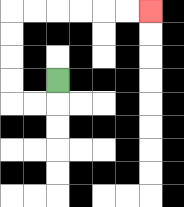{'start': '[2, 3]', 'end': '[6, 0]', 'path_directions': 'D,L,L,U,U,U,U,R,R,R,R,R,R', 'path_coordinates': '[[2, 3], [2, 4], [1, 4], [0, 4], [0, 3], [0, 2], [0, 1], [0, 0], [1, 0], [2, 0], [3, 0], [4, 0], [5, 0], [6, 0]]'}